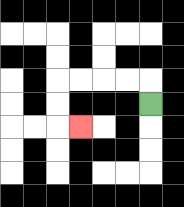{'start': '[6, 4]', 'end': '[3, 5]', 'path_directions': 'U,L,L,L,L,D,D,R', 'path_coordinates': '[[6, 4], [6, 3], [5, 3], [4, 3], [3, 3], [2, 3], [2, 4], [2, 5], [3, 5]]'}